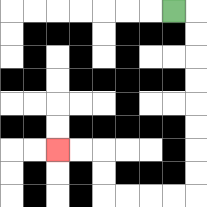{'start': '[7, 0]', 'end': '[2, 6]', 'path_directions': 'R,D,D,D,D,D,D,D,D,L,L,L,L,U,U,L,L', 'path_coordinates': '[[7, 0], [8, 0], [8, 1], [8, 2], [8, 3], [8, 4], [8, 5], [8, 6], [8, 7], [8, 8], [7, 8], [6, 8], [5, 8], [4, 8], [4, 7], [4, 6], [3, 6], [2, 6]]'}